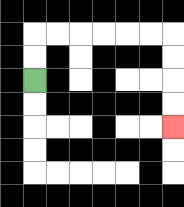{'start': '[1, 3]', 'end': '[7, 5]', 'path_directions': 'U,U,R,R,R,R,R,R,D,D,D,D', 'path_coordinates': '[[1, 3], [1, 2], [1, 1], [2, 1], [3, 1], [4, 1], [5, 1], [6, 1], [7, 1], [7, 2], [7, 3], [7, 4], [7, 5]]'}